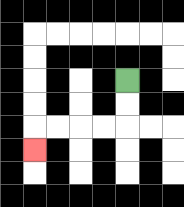{'start': '[5, 3]', 'end': '[1, 6]', 'path_directions': 'D,D,L,L,L,L,D', 'path_coordinates': '[[5, 3], [5, 4], [5, 5], [4, 5], [3, 5], [2, 5], [1, 5], [1, 6]]'}